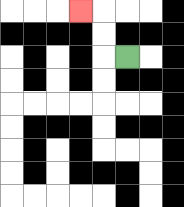{'start': '[5, 2]', 'end': '[3, 0]', 'path_directions': 'L,U,U,L', 'path_coordinates': '[[5, 2], [4, 2], [4, 1], [4, 0], [3, 0]]'}